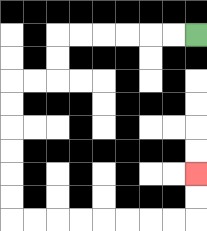{'start': '[8, 1]', 'end': '[8, 7]', 'path_directions': 'L,L,L,L,L,L,D,D,L,L,D,D,D,D,D,D,R,R,R,R,R,R,R,R,U,U', 'path_coordinates': '[[8, 1], [7, 1], [6, 1], [5, 1], [4, 1], [3, 1], [2, 1], [2, 2], [2, 3], [1, 3], [0, 3], [0, 4], [0, 5], [0, 6], [0, 7], [0, 8], [0, 9], [1, 9], [2, 9], [3, 9], [4, 9], [5, 9], [6, 9], [7, 9], [8, 9], [8, 8], [8, 7]]'}